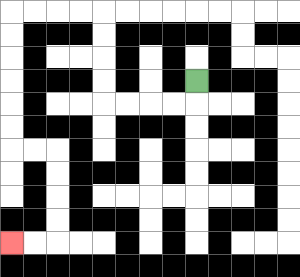{'start': '[8, 3]', 'end': '[0, 10]', 'path_directions': 'D,L,L,L,L,U,U,U,U,L,L,L,L,D,D,D,D,D,D,R,R,D,D,D,D,L,L', 'path_coordinates': '[[8, 3], [8, 4], [7, 4], [6, 4], [5, 4], [4, 4], [4, 3], [4, 2], [4, 1], [4, 0], [3, 0], [2, 0], [1, 0], [0, 0], [0, 1], [0, 2], [0, 3], [0, 4], [0, 5], [0, 6], [1, 6], [2, 6], [2, 7], [2, 8], [2, 9], [2, 10], [1, 10], [0, 10]]'}